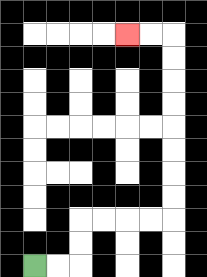{'start': '[1, 11]', 'end': '[5, 1]', 'path_directions': 'R,R,U,U,R,R,R,R,U,U,U,U,U,U,U,U,L,L', 'path_coordinates': '[[1, 11], [2, 11], [3, 11], [3, 10], [3, 9], [4, 9], [5, 9], [6, 9], [7, 9], [7, 8], [7, 7], [7, 6], [7, 5], [7, 4], [7, 3], [7, 2], [7, 1], [6, 1], [5, 1]]'}